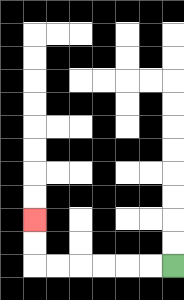{'start': '[7, 11]', 'end': '[1, 9]', 'path_directions': 'L,L,L,L,L,L,U,U', 'path_coordinates': '[[7, 11], [6, 11], [5, 11], [4, 11], [3, 11], [2, 11], [1, 11], [1, 10], [1, 9]]'}